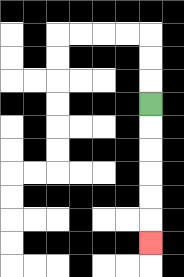{'start': '[6, 4]', 'end': '[6, 10]', 'path_directions': 'D,D,D,D,D,D', 'path_coordinates': '[[6, 4], [6, 5], [6, 6], [6, 7], [6, 8], [6, 9], [6, 10]]'}